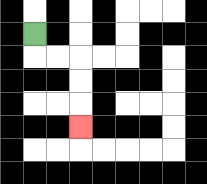{'start': '[1, 1]', 'end': '[3, 5]', 'path_directions': 'D,R,R,D,D,D', 'path_coordinates': '[[1, 1], [1, 2], [2, 2], [3, 2], [3, 3], [3, 4], [3, 5]]'}